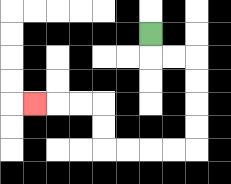{'start': '[6, 1]', 'end': '[1, 4]', 'path_directions': 'D,R,R,D,D,D,D,L,L,L,L,U,U,L,L,L', 'path_coordinates': '[[6, 1], [6, 2], [7, 2], [8, 2], [8, 3], [8, 4], [8, 5], [8, 6], [7, 6], [6, 6], [5, 6], [4, 6], [4, 5], [4, 4], [3, 4], [2, 4], [1, 4]]'}